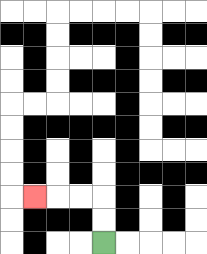{'start': '[4, 10]', 'end': '[1, 8]', 'path_directions': 'U,U,L,L,L', 'path_coordinates': '[[4, 10], [4, 9], [4, 8], [3, 8], [2, 8], [1, 8]]'}